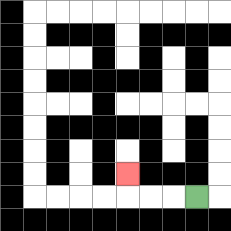{'start': '[8, 8]', 'end': '[5, 7]', 'path_directions': 'L,L,L,U', 'path_coordinates': '[[8, 8], [7, 8], [6, 8], [5, 8], [5, 7]]'}